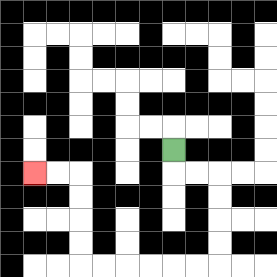{'start': '[7, 6]', 'end': '[1, 7]', 'path_directions': 'D,R,R,D,D,D,D,L,L,L,L,L,L,U,U,U,U,L,L', 'path_coordinates': '[[7, 6], [7, 7], [8, 7], [9, 7], [9, 8], [9, 9], [9, 10], [9, 11], [8, 11], [7, 11], [6, 11], [5, 11], [4, 11], [3, 11], [3, 10], [3, 9], [3, 8], [3, 7], [2, 7], [1, 7]]'}